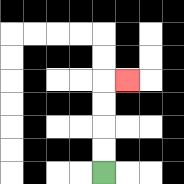{'start': '[4, 7]', 'end': '[5, 3]', 'path_directions': 'U,U,U,U,R', 'path_coordinates': '[[4, 7], [4, 6], [4, 5], [4, 4], [4, 3], [5, 3]]'}